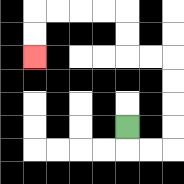{'start': '[5, 5]', 'end': '[1, 2]', 'path_directions': 'D,R,R,U,U,U,U,L,L,U,U,L,L,L,L,D,D', 'path_coordinates': '[[5, 5], [5, 6], [6, 6], [7, 6], [7, 5], [7, 4], [7, 3], [7, 2], [6, 2], [5, 2], [5, 1], [5, 0], [4, 0], [3, 0], [2, 0], [1, 0], [1, 1], [1, 2]]'}